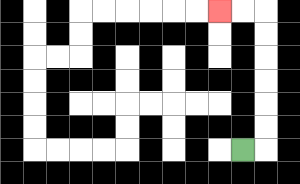{'start': '[10, 6]', 'end': '[9, 0]', 'path_directions': 'R,U,U,U,U,U,U,L,L', 'path_coordinates': '[[10, 6], [11, 6], [11, 5], [11, 4], [11, 3], [11, 2], [11, 1], [11, 0], [10, 0], [9, 0]]'}